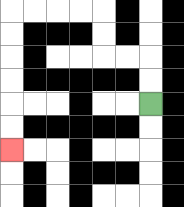{'start': '[6, 4]', 'end': '[0, 6]', 'path_directions': 'U,U,L,L,U,U,L,L,L,L,D,D,D,D,D,D', 'path_coordinates': '[[6, 4], [6, 3], [6, 2], [5, 2], [4, 2], [4, 1], [4, 0], [3, 0], [2, 0], [1, 0], [0, 0], [0, 1], [0, 2], [0, 3], [0, 4], [0, 5], [0, 6]]'}